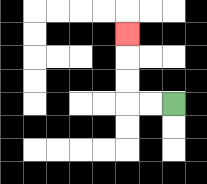{'start': '[7, 4]', 'end': '[5, 1]', 'path_directions': 'L,L,U,U,U', 'path_coordinates': '[[7, 4], [6, 4], [5, 4], [5, 3], [5, 2], [5, 1]]'}